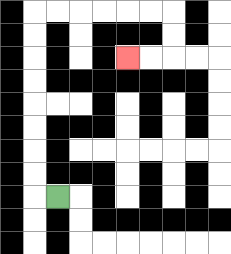{'start': '[2, 8]', 'end': '[5, 2]', 'path_directions': 'L,U,U,U,U,U,U,U,U,R,R,R,R,R,R,D,D,L,L', 'path_coordinates': '[[2, 8], [1, 8], [1, 7], [1, 6], [1, 5], [1, 4], [1, 3], [1, 2], [1, 1], [1, 0], [2, 0], [3, 0], [4, 0], [5, 0], [6, 0], [7, 0], [7, 1], [7, 2], [6, 2], [5, 2]]'}